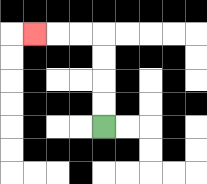{'start': '[4, 5]', 'end': '[1, 1]', 'path_directions': 'U,U,U,U,L,L,L', 'path_coordinates': '[[4, 5], [4, 4], [4, 3], [4, 2], [4, 1], [3, 1], [2, 1], [1, 1]]'}